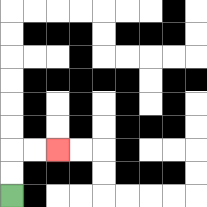{'start': '[0, 8]', 'end': '[2, 6]', 'path_directions': 'U,U,R,R', 'path_coordinates': '[[0, 8], [0, 7], [0, 6], [1, 6], [2, 6]]'}